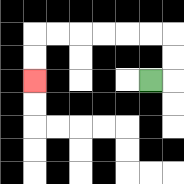{'start': '[6, 3]', 'end': '[1, 3]', 'path_directions': 'R,U,U,L,L,L,L,L,L,D,D', 'path_coordinates': '[[6, 3], [7, 3], [7, 2], [7, 1], [6, 1], [5, 1], [4, 1], [3, 1], [2, 1], [1, 1], [1, 2], [1, 3]]'}